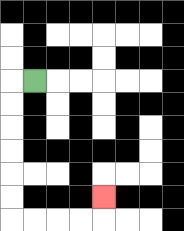{'start': '[1, 3]', 'end': '[4, 8]', 'path_directions': 'L,D,D,D,D,D,D,R,R,R,R,U', 'path_coordinates': '[[1, 3], [0, 3], [0, 4], [0, 5], [0, 6], [0, 7], [0, 8], [0, 9], [1, 9], [2, 9], [3, 9], [4, 9], [4, 8]]'}